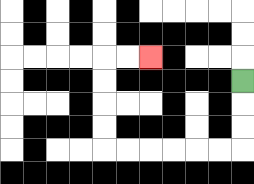{'start': '[10, 3]', 'end': '[6, 2]', 'path_directions': 'D,D,D,L,L,L,L,L,L,U,U,U,U,R,R', 'path_coordinates': '[[10, 3], [10, 4], [10, 5], [10, 6], [9, 6], [8, 6], [7, 6], [6, 6], [5, 6], [4, 6], [4, 5], [4, 4], [4, 3], [4, 2], [5, 2], [6, 2]]'}